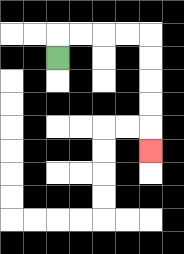{'start': '[2, 2]', 'end': '[6, 6]', 'path_directions': 'U,R,R,R,R,D,D,D,D,D', 'path_coordinates': '[[2, 2], [2, 1], [3, 1], [4, 1], [5, 1], [6, 1], [6, 2], [6, 3], [6, 4], [6, 5], [6, 6]]'}